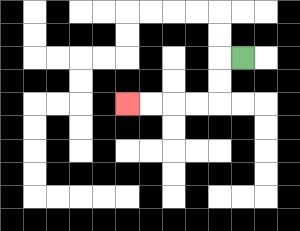{'start': '[10, 2]', 'end': '[5, 4]', 'path_directions': 'L,D,D,L,L,L,L', 'path_coordinates': '[[10, 2], [9, 2], [9, 3], [9, 4], [8, 4], [7, 4], [6, 4], [5, 4]]'}